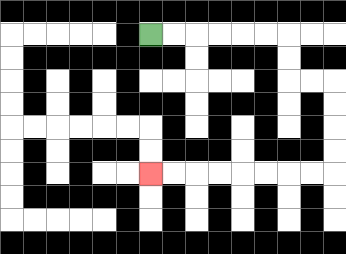{'start': '[6, 1]', 'end': '[6, 7]', 'path_directions': 'R,R,R,R,R,R,D,D,R,R,D,D,D,D,L,L,L,L,L,L,L,L', 'path_coordinates': '[[6, 1], [7, 1], [8, 1], [9, 1], [10, 1], [11, 1], [12, 1], [12, 2], [12, 3], [13, 3], [14, 3], [14, 4], [14, 5], [14, 6], [14, 7], [13, 7], [12, 7], [11, 7], [10, 7], [9, 7], [8, 7], [7, 7], [6, 7]]'}